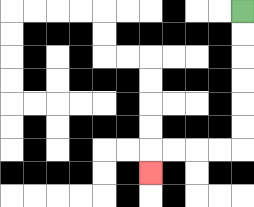{'start': '[10, 0]', 'end': '[6, 7]', 'path_directions': 'D,D,D,D,D,D,L,L,L,L,D', 'path_coordinates': '[[10, 0], [10, 1], [10, 2], [10, 3], [10, 4], [10, 5], [10, 6], [9, 6], [8, 6], [7, 6], [6, 6], [6, 7]]'}